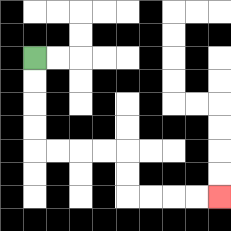{'start': '[1, 2]', 'end': '[9, 8]', 'path_directions': 'D,D,D,D,R,R,R,R,D,D,R,R,R,R', 'path_coordinates': '[[1, 2], [1, 3], [1, 4], [1, 5], [1, 6], [2, 6], [3, 6], [4, 6], [5, 6], [5, 7], [5, 8], [6, 8], [7, 8], [8, 8], [9, 8]]'}